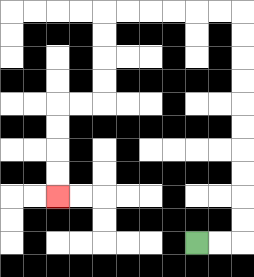{'start': '[8, 10]', 'end': '[2, 8]', 'path_directions': 'R,R,U,U,U,U,U,U,U,U,U,U,L,L,L,L,L,L,D,D,D,D,L,L,D,D,D,D', 'path_coordinates': '[[8, 10], [9, 10], [10, 10], [10, 9], [10, 8], [10, 7], [10, 6], [10, 5], [10, 4], [10, 3], [10, 2], [10, 1], [10, 0], [9, 0], [8, 0], [7, 0], [6, 0], [5, 0], [4, 0], [4, 1], [4, 2], [4, 3], [4, 4], [3, 4], [2, 4], [2, 5], [2, 6], [2, 7], [2, 8]]'}